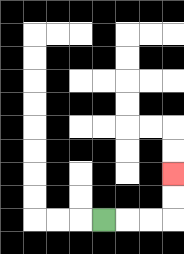{'start': '[4, 9]', 'end': '[7, 7]', 'path_directions': 'R,R,R,U,U', 'path_coordinates': '[[4, 9], [5, 9], [6, 9], [7, 9], [7, 8], [7, 7]]'}